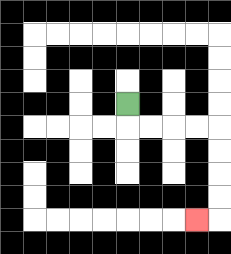{'start': '[5, 4]', 'end': '[8, 9]', 'path_directions': 'D,R,R,R,R,D,D,D,D,L', 'path_coordinates': '[[5, 4], [5, 5], [6, 5], [7, 5], [8, 5], [9, 5], [9, 6], [9, 7], [9, 8], [9, 9], [8, 9]]'}